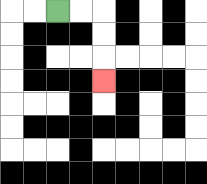{'start': '[2, 0]', 'end': '[4, 3]', 'path_directions': 'R,R,D,D,D', 'path_coordinates': '[[2, 0], [3, 0], [4, 0], [4, 1], [4, 2], [4, 3]]'}